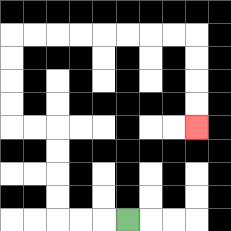{'start': '[5, 9]', 'end': '[8, 5]', 'path_directions': 'L,L,L,U,U,U,U,L,L,U,U,U,U,R,R,R,R,R,R,R,R,D,D,D,D', 'path_coordinates': '[[5, 9], [4, 9], [3, 9], [2, 9], [2, 8], [2, 7], [2, 6], [2, 5], [1, 5], [0, 5], [0, 4], [0, 3], [0, 2], [0, 1], [1, 1], [2, 1], [3, 1], [4, 1], [5, 1], [6, 1], [7, 1], [8, 1], [8, 2], [8, 3], [8, 4], [8, 5]]'}